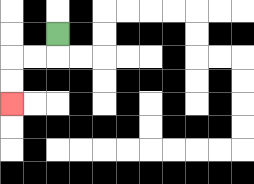{'start': '[2, 1]', 'end': '[0, 4]', 'path_directions': 'D,L,L,D,D', 'path_coordinates': '[[2, 1], [2, 2], [1, 2], [0, 2], [0, 3], [0, 4]]'}